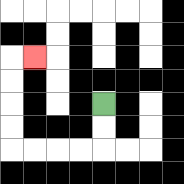{'start': '[4, 4]', 'end': '[1, 2]', 'path_directions': 'D,D,L,L,L,L,U,U,U,U,R', 'path_coordinates': '[[4, 4], [4, 5], [4, 6], [3, 6], [2, 6], [1, 6], [0, 6], [0, 5], [0, 4], [0, 3], [0, 2], [1, 2]]'}